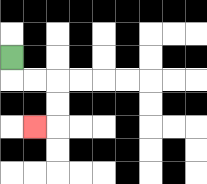{'start': '[0, 2]', 'end': '[1, 5]', 'path_directions': 'D,R,R,D,D,L', 'path_coordinates': '[[0, 2], [0, 3], [1, 3], [2, 3], [2, 4], [2, 5], [1, 5]]'}